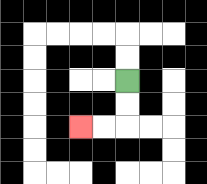{'start': '[5, 3]', 'end': '[3, 5]', 'path_directions': 'D,D,L,L', 'path_coordinates': '[[5, 3], [5, 4], [5, 5], [4, 5], [3, 5]]'}